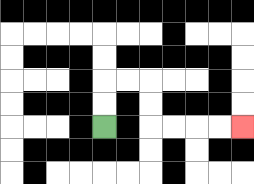{'start': '[4, 5]', 'end': '[10, 5]', 'path_directions': 'U,U,R,R,D,D,R,R,R,R', 'path_coordinates': '[[4, 5], [4, 4], [4, 3], [5, 3], [6, 3], [6, 4], [6, 5], [7, 5], [8, 5], [9, 5], [10, 5]]'}